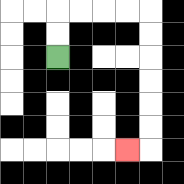{'start': '[2, 2]', 'end': '[5, 6]', 'path_directions': 'U,U,R,R,R,R,D,D,D,D,D,D,L', 'path_coordinates': '[[2, 2], [2, 1], [2, 0], [3, 0], [4, 0], [5, 0], [6, 0], [6, 1], [6, 2], [6, 3], [6, 4], [6, 5], [6, 6], [5, 6]]'}